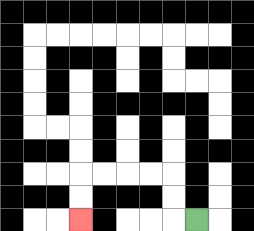{'start': '[8, 9]', 'end': '[3, 9]', 'path_directions': 'L,U,U,L,L,L,L,D,D', 'path_coordinates': '[[8, 9], [7, 9], [7, 8], [7, 7], [6, 7], [5, 7], [4, 7], [3, 7], [3, 8], [3, 9]]'}